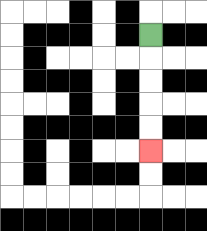{'start': '[6, 1]', 'end': '[6, 6]', 'path_directions': 'D,D,D,D,D', 'path_coordinates': '[[6, 1], [6, 2], [6, 3], [6, 4], [6, 5], [6, 6]]'}